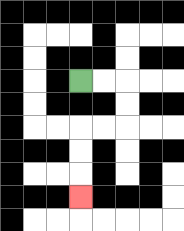{'start': '[3, 3]', 'end': '[3, 8]', 'path_directions': 'R,R,D,D,L,L,D,D,D', 'path_coordinates': '[[3, 3], [4, 3], [5, 3], [5, 4], [5, 5], [4, 5], [3, 5], [3, 6], [3, 7], [3, 8]]'}